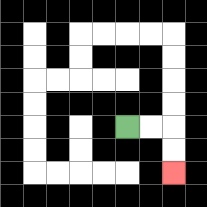{'start': '[5, 5]', 'end': '[7, 7]', 'path_directions': 'R,R,D,D', 'path_coordinates': '[[5, 5], [6, 5], [7, 5], [7, 6], [7, 7]]'}